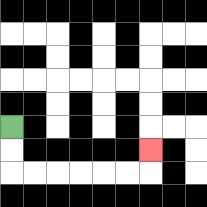{'start': '[0, 5]', 'end': '[6, 6]', 'path_directions': 'D,D,R,R,R,R,R,R,U', 'path_coordinates': '[[0, 5], [0, 6], [0, 7], [1, 7], [2, 7], [3, 7], [4, 7], [5, 7], [6, 7], [6, 6]]'}